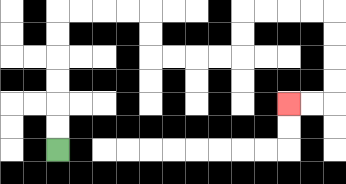{'start': '[2, 6]', 'end': '[12, 4]', 'path_directions': 'U,U,U,U,U,U,R,R,R,R,D,D,R,R,R,R,U,U,R,R,R,R,D,D,D,D,L,L', 'path_coordinates': '[[2, 6], [2, 5], [2, 4], [2, 3], [2, 2], [2, 1], [2, 0], [3, 0], [4, 0], [5, 0], [6, 0], [6, 1], [6, 2], [7, 2], [8, 2], [9, 2], [10, 2], [10, 1], [10, 0], [11, 0], [12, 0], [13, 0], [14, 0], [14, 1], [14, 2], [14, 3], [14, 4], [13, 4], [12, 4]]'}